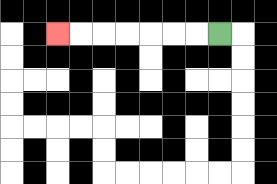{'start': '[9, 1]', 'end': '[2, 1]', 'path_directions': 'L,L,L,L,L,L,L', 'path_coordinates': '[[9, 1], [8, 1], [7, 1], [6, 1], [5, 1], [4, 1], [3, 1], [2, 1]]'}